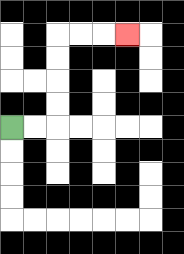{'start': '[0, 5]', 'end': '[5, 1]', 'path_directions': 'R,R,U,U,U,U,R,R,R', 'path_coordinates': '[[0, 5], [1, 5], [2, 5], [2, 4], [2, 3], [2, 2], [2, 1], [3, 1], [4, 1], [5, 1]]'}